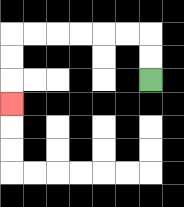{'start': '[6, 3]', 'end': '[0, 4]', 'path_directions': 'U,U,L,L,L,L,L,L,D,D,D', 'path_coordinates': '[[6, 3], [6, 2], [6, 1], [5, 1], [4, 1], [3, 1], [2, 1], [1, 1], [0, 1], [0, 2], [0, 3], [0, 4]]'}